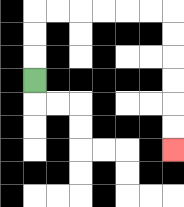{'start': '[1, 3]', 'end': '[7, 6]', 'path_directions': 'U,U,U,R,R,R,R,R,R,D,D,D,D,D,D', 'path_coordinates': '[[1, 3], [1, 2], [1, 1], [1, 0], [2, 0], [3, 0], [4, 0], [5, 0], [6, 0], [7, 0], [7, 1], [7, 2], [7, 3], [7, 4], [7, 5], [7, 6]]'}